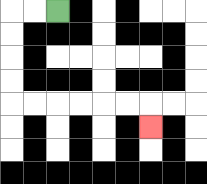{'start': '[2, 0]', 'end': '[6, 5]', 'path_directions': 'L,L,D,D,D,D,R,R,R,R,R,R,D', 'path_coordinates': '[[2, 0], [1, 0], [0, 0], [0, 1], [0, 2], [0, 3], [0, 4], [1, 4], [2, 4], [3, 4], [4, 4], [5, 4], [6, 4], [6, 5]]'}